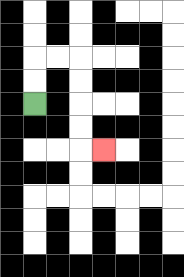{'start': '[1, 4]', 'end': '[4, 6]', 'path_directions': 'U,U,R,R,D,D,D,D,R', 'path_coordinates': '[[1, 4], [1, 3], [1, 2], [2, 2], [3, 2], [3, 3], [3, 4], [3, 5], [3, 6], [4, 6]]'}